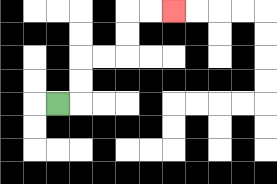{'start': '[2, 4]', 'end': '[7, 0]', 'path_directions': 'R,U,U,R,R,U,U,R,R', 'path_coordinates': '[[2, 4], [3, 4], [3, 3], [3, 2], [4, 2], [5, 2], [5, 1], [5, 0], [6, 0], [7, 0]]'}